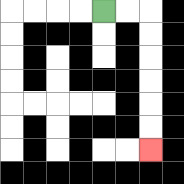{'start': '[4, 0]', 'end': '[6, 6]', 'path_directions': 'R,R,D,D,D,D,D,D', 'path_coordinates': '[[4, 0], [5, 0], [6, 0], [6, 1], [6, 2], [6, 3], [6, 4], [6, 5], [6, 6]]'}